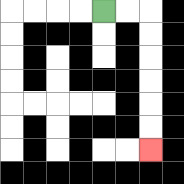{'start': '[4, 0]', 'end': '[6, 6]', 'path_directions': 'R,R,D,D,D,D,D,D', 'path_coordinates': '[[4, 0], [5, 0], [6, 0], [6, 1], [6, 2], [6, 3], [6, 4], [6, 5], [6, 6]]'}